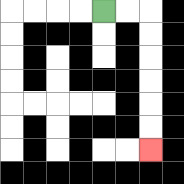{'start': '[4, 0]', 'end': '[6, 6]', 'path_directions': 'R,R,D,D,D,D,D,D', 'path_coordinates': '[[4, 0], [5, 0], [6, 0], [6, 1], [6, 2], [6, 3], [6, 4], [6, 5], [6, 6]]'}